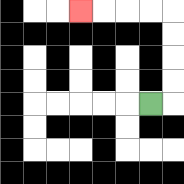{'start': '[6, 4]', 'end': '[3, 0]', 'path_directions': 'R,U,U,U,U,L,L,L,L', 'path_coordinates': '[[6, 4], [7, 4], [7, 3], [7, 2], [7, 1], [7, 0], [6, 0], [5, 0], [4, 0], [3, 0]]'}